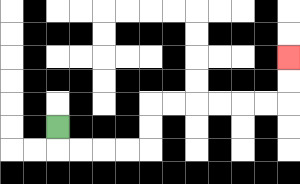{'start': '[2, 5]', 'end': '[12, 2]', 'path_directions': 'D,R,R,R,R,U,U,R,R,R,R,R,R,U,U', 'path_coordinates': '[[2, 5], [2, 6], [3, 6], [4, 6], [5, 6], [6, 6], [6, 5], [6, 4], [7, 4], [8, 4], [9, 4], [10, 4], [11, 4], [12, 4], [12, 3], [12, 2]]'}